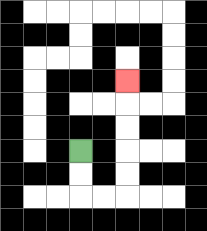{'start': '[3, 6]', 'end': '[5, 3]', 'path_directions': 'D,D,R,R,U,U,U,U,U', 'path_coordinates': '[[3, 6], [3, 7], [3, 8], [4, 8], [5, 8], [5, 7], [5, 6], [5, 5], [5, 4], [5, 3]]'}